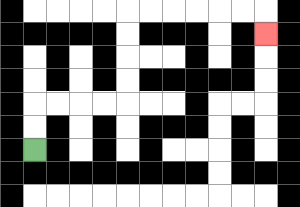{'start': '[1, 6]', 'end': '[11, 1]', 'path_directions': 'U,U,R,R,R,R,U,U,U,U,R,R,R,R,R,R,D', 'path_coordinates': '[[1, 6], [1, 5], [1, 4], [2, 4], [3, 4], [4, 4], [5, 4], [5, 3], [5, 2], [5, 1], [5, 0], [6, 0], [7, 0], [8, 0], [9, 0], [10, 0], [11, 0], [11, 1]]'}